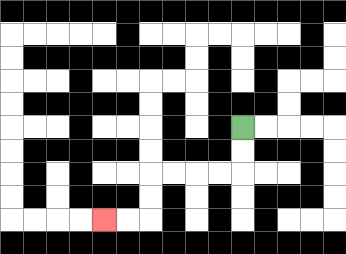{'start': '[10, 5]', 'end': '[4, 9]', 'path_directions': 'D,D,L,L,L,L,D,D,L,L', 'path_coordinates': '[[10, 5], [10, 6], [10, 7], [9, 7], [8, 7], [7, 7], [6, 7], [6, 8], [6, 9], [5, 9], [4, 9]]'}